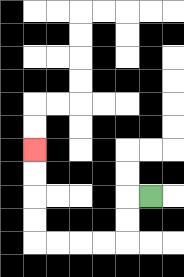{'start': '[6, 8]', 'end': '[1, 6]', 'path_directions': 'L,D,D,L,L,L,L,U,U,U,U', 'path_coordinates': '[[6, 8], [5, 8], [5, 9], [5, 10], [4, 10], [3, 10], [2, 10], [1, 10], [1, 9], [1, 8], [1, 7], [1, 6]]'}